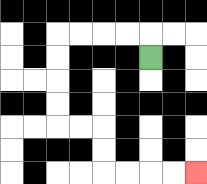{'start': '[6, 2]', 'end': '[8, 7]', 'path_directions': 'U,L,L,L,L,D,D,D,D,R,R,D,D,R,R,R,R', 'path_coordinates': '[[6, 2], [6, 1], [5, 1], [4, 1], [3, 1], [2, 1], [2, 2], [2, 3], [2, 4], [2, 5], [3, 5], [4, 5], [4, 6], [4, 7], [5, 7], [6, 7], [7, 7], [8, 7]]'}